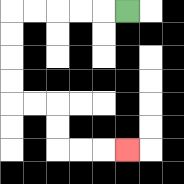{'start': '[5, 0]', 'end': '[5, 6]', 'path_directions': 'L,L,L,L,L,D,D,D,D,R,R,D,D,R,R,R', 'path_coordinates': '[[5, 0], [4, 0], [3, 0], [2, 0], [1, 0], [0, 0], [0, 1], [0, 2], [0, 3], [0, 4], [1, 4], [2, 4], [2, 5], [2, 6], [3, 6], [4, 6], [5, 6]]'}